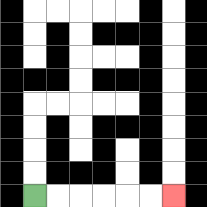{'start': '[1, 8]', 'end': '[7, 8]', 'path_directions': 'R,R,R,R,R,R', 'path_coordinates': '[[1, 8], [2, 8], [3, 8], [4, 8], [5, 8], [6, 8], [7, 8]]'}